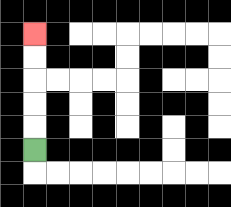{'start': '[1, 6]', 'end': '[1, 1]', 'path_directions': 'U,U,U,U,U', 'path_coordinates': '[[1, 6], [1, 5], [1, 4], [1, 3], [1, 2], [1, 1]]'}